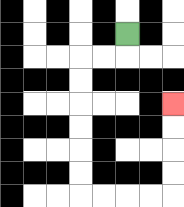{'start': '[5, 1]', 'end': '[7, 4]', 'path_directions': 'D,L,L,D,D,D,D,D,D,R,R,R,R,U,U,U,U', 'path_coordinates': '[[5, 1], [5, 2], [4, 2], [3, 2], [3, 3], [3, 4], [3, 5], [3, 6], [3, 7], [3, 8], [4, 8], [5, 8], [6, 8], [7, 8], [7, 7], [7, 6], [7, 5], [7, 4]]'}